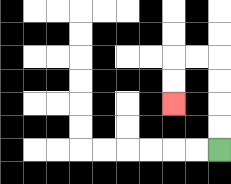{'start': '[9, 6]', 'end': '[7, 4]', 'path_directions': 'U,U,U,U,L,L,D,D', 'path_coordinates': '[[9, 6], [9, 5], [9, 4], [9, 3], [9, 2], [8, 2], [7, 2], [7, 3], [7, 4]]'}